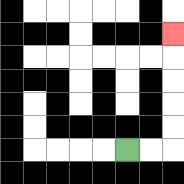{'start': '[5, 6]', 'end': '[7, 1]', 'path_directions': 'R,R,U,U,U,U,U', 'path_coordinates': '[[5, 6], [6, 6], [7, 6], [7, 5], [7, 4], [7, 3], [7, 2], [7, 1]]'}